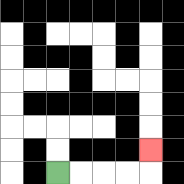{'start': '[2, 7]', 'end': '[6, 6]', 'path_directions': 'R,R,R,R,U', 'path_coordinates': '[[2, 7], [3, 7], [4, 7], [5, 7], [6, 7], [6, 6]]'}